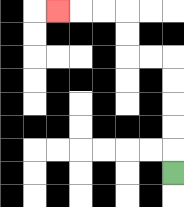{'start': '[7, 7]', 'end': '[2, 0]', 'path_directions': 'U,U,U,U,U,L,L,U,U,L,L,L', 'path_coordinates': '[[7, 7], [7, 6], [7, 5], [7, 4], [7, 3], [7, 2], [6, 2], [5, 2], [5, 1], [5, 0], [4, 0], [3, 0], [2, 0]]'}